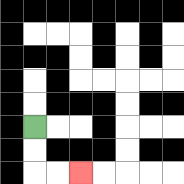{'start': '[1, 5]', 'end': '[3, 7]', 'path_directions': 'D,D,R,R', 'path_coordinates': '[[1, 5], [1, 6], [1, 7], [2, 7], [3, 7]]'}